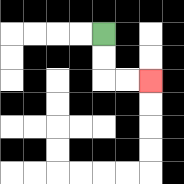{'start': '[4, 1]', 'end': '[6, 3]', 'path_directions': 'D,D,R,R', 'path_coordinates': '[[4, 1], [4, 2], [4, 3], [5, 3], [6, 3]]'}